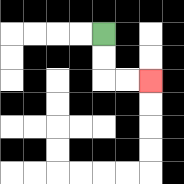{'start': '[4, 1]', 'end': '[6, 3]', 'path_directions': 'D,D,R,R', 'path_coordinates': '[[4, 1], [4, 2], [4, 3], [5, 3], [6, 3]]'}